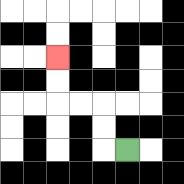{'start': '[5, 6]', 'end': '[2, 2]', 'path_directions': 'L,U,U,L,L,U,U', 'path_coordinates': '[[5, 6], [4, 6], [4, 5], [4, 4], [3, 4], [2, 4], [2, 3], [2, 2]]'}